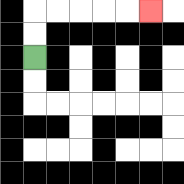{'start': '[1, 2]', 'end': '[6, 0]', 'path_directions': 'U,U,R,R,R,R,R', 'path_coordinates': '[[1, 2], [1, 1], [1, 0], [2, 0], [3, 0], [4, 0], [5, 0], [6, 0]]'}